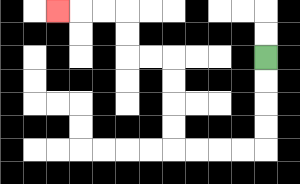{'start': '[11, 2]', 'end': '[2, 0]', 'path_directions': 'D,D,D,D,L,L,L,L,U,U,U,U,L,L,U,U,L,L,L', 'path_coordinates': '[[11, 2], [11, 3], [11, 4], [11, 5], [11, 6], [10, 6], [9, 6], [8, 6], [7, 6], [7, 5], [7, 4], [7, 3], [7, 2], [6, 2], [5, 2], [5, 1], [5, 0], [4, 0], [3, 0], [2, 0]]'}